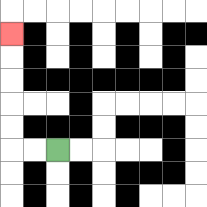{'start': '[2, 6]', 'end': '[0, 1]', 'path_directions': 'L,L,U,U,U,U,U', 'path_coordinates': '[[2, 6], [1, 6], [0, 6], [0, 5], [0, 4], [0, 3], [0, 2], [0, 1]]'}